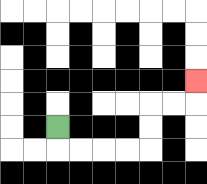{'start': '[2, 5]', 'end': '[8, 3]', 'path_directions': 'D,R,R,R,R,U,U,R,R,U', 'path_coordinates': '[[2, 5], [2, 6], [3, 6], [4, 6], [5, 6], [6, 6], [6, 5], [6, 4], [7, 4], [8, 4], [8, 3]]'}